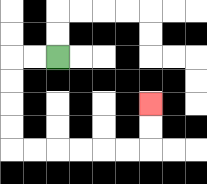{'start': '[2, 2]', 'end': '[6, 4]', 'path_directions': 'L,L,D,D,D,D,R,R,R,R,R,R,U,U', 'path_coordinates': '[[2, 2], [1, 2], [0, 2], [0, 3], [0, 4], [0, 5], [0, 6], [1, 6], [2, 6], [3, 6], [4, 6], [5, 6], [6, 6], [6, 5], [6, 4]]'}